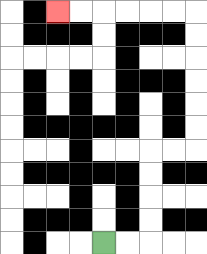{'start': '[4, 10]', 'end': '[2, 0]', 'path_directions': 'R,R,U,U,U,U,R,R,U,U,U,U,U,U,L,L,L,L,L,L', 'path_coordinates': '[[4, 10], [5, 10], [6, 10], [6, 9], [6, 8], [6, 7], [6, 6], [7, 6], [8, 6], [8, 5], [8, 4], [8, 3], [8, 2], [8, 1], [8, 0], [7, 0], [6, 0], [5, 0], [4, 0], [3, 0], [2, 0]]'}